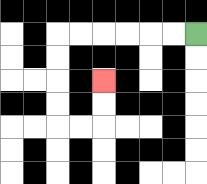{'start': '[8, 1]', 'end': '[4, 3]', 'path_directions': 'L,L,L,L,L,L,D,D,D,D,R,R,U,U', 'path_coordinates': '[[8, 1], [7, 1], [6, 1], [5, 1], [4, 1], [3, 1], [2, 1], [2, 2], [2, 3], [2, 4], [2, 5], [3, 5], [4, 5], [4, 4], [4, 3]]'}